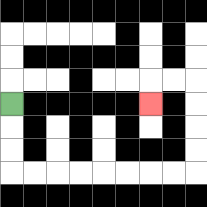{'start': '[0, 4]', 'end': '[6, 4]', 'path_directions': 'D,D,D,R,R,R,R,R,R,R,R,U,U,U,U,L,L,D', 'path_coordinates': '[[0, 4], [0, 5], [0, 6], [0, 7], [1, 7], [2, 7], [3, 7], [4, 7], [5, 7], [6, 7], [7, 7], [8, 7], [8, 6], [8, 5], [8, 4], [8, 3], [7, 3], [6, 3], [6, 4]]'}